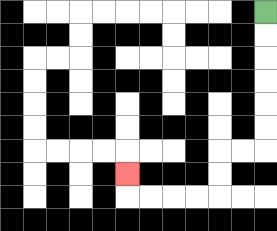{'start': '[11, 0]', 'end': '[5, 7]', 'path_directions': 'D,D,D,D,D,D,L,L,D,D,L,L,L,L,U', 'path_coordinates': '[[11, 0], [11, 1], [11, 2], [11, 3], [11, 4], [11, 5], [11, 6], [10, 6], [9, 6], [9, 7], [9, 8], [8, 8], [7, 8], [6, 8], [5, 8], [5, 7]]'}